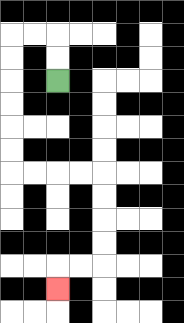{'start': '[2, 3]', 'end': '[2, 12]', 'path_directions': 'U,U,L,L,D,D,D,D,D,D,R,R,R,R,D,D,D,D,L,L,D', 'path_coordinates': '[[2, 3], [2, 2], [2, 1], [1, 1], [0, 1], [0, 2], [0, 3], [0, 4], [0, 5], [0, 6], [0, 7], [1, 7], [2, 7], [3, 7], [4, 7], [4, 8], [4, 9], [4, 10], [4, 11], [3, 11], [2, 11], [2, 12]]'}